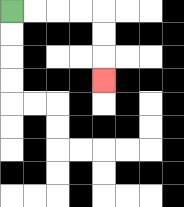{'start': '[0, 0]', 'end': '[4, 3]', 'path_directions': 'R,R,R,R,D,D,D', 'path_coordinates': '[[0, 0], [1, 0], [2, 0], [3, 0], [4, 0], [4, 1], [4, 2], [4, 3]]'}